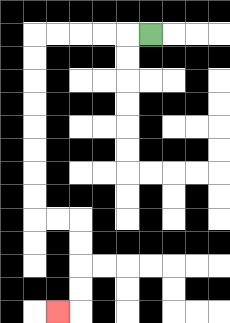{'start': '[6, 1]', 'end': '[2, 13]', 'path_directions': 'L,L,L,L,L,D,D,D,D,D,D,D,D,R,R,D,D,D,D,L', 'path_coordinates': '[[6, 1], [5, 1], [4, 1], [3, 1], [2, 1], [1, 1], [1, 2], [1, 3], [1, 4], [1, 5], [1, 6], [1, 7], [1, 8], [1, 9], [2, 9], [3, 9], [3, 10], [3, 11], [3, 12], [3, 13], [2, 13]]'}